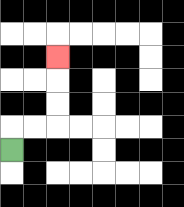{'start': '[0, 6]', 'end': '[2, 2]', 'path_directions': 'U,R,R,U,U,U', 'path_coordinates': '[[0, 6], [0, 5], [1, 5], [2, 5], [2, 4], [2, 3], [2, 2]]'}